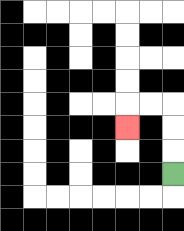{'start': '[7, 7]', 'end': '[5, 5]', 'path_directions': 'U,U,U,L,L,D', 'path_coordinates': '[[7, 7], [7, 6], [7, 5], [7, 4], [6, 4], [5, 4], [5, 5]]'}